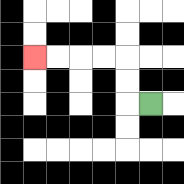{'start': '[6, 4]', 'end': '[1, 2]', 'path_directions': 'L,U,U,L,L,L,L', 'path_coordinates': '[[6, 4], [5, 4], [5, 3], [5, 2], [4, 2], [3, 2], [2, 2], [1, 2]]'}